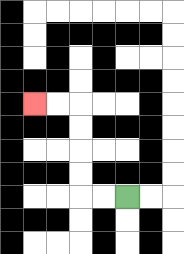{'start': '[5, 8]', 'end': '[1, 4]', 'path_directions': 'L,L,U,U,U,U,L,L', 'path_coordinates': '[[5, 8], [4, 8], [3, 8], [3, 7], [3, 6], [3, 5], [3, 4], [2, 4], [1, 4]]'}